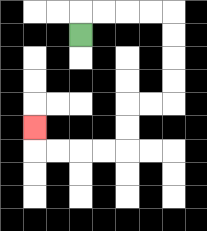{'start': '[3, 1]', 'end': '[1, 5]', 'path_directions': 'U,R,R,R,R,D,D,D,D,L,L,D,D,L,L,L,L,U', 'path_coordinates': '[[3, 1], [3, 0], [4, 0], [5, 0], [6, 0], [7, 0], [7, 1], [7, 2], [7, 3], [7, 4], [6, 4], [5, 4], [5, 5], [5, 6], [4, 6], [3, 6], [2, 6], [1, 6], [1, 5]]'}